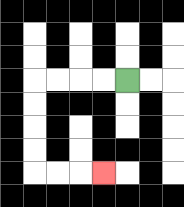{'start': '[5, 3]', 'end': '[4, 7]', 'path_directions': 'L,L,L,L,D,D,D,D,R,R,R', 'path_coordinates': '[[5, 3], [4, 3], [3, 3], [2, 3], [1, 3], [1, 4], [1, 5], [1, 6], [1, 7], [2, 7], [3, 7], [4, 7]]'}